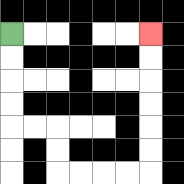{'start': '[0, 1]', 'end': '[6, 1]', 'path_directions': 'D,D,D,D,R,R,D,D,R,R,R,R,U,U,U,U,U,U', 'path_coordinates': '[[0, 1], [0, 2], [0, 3], [0, 4], [0, 5], [1, 5], [2, 5], [2, 6], [2, 7], [3, 7], [4, 7], [5, 7], [6, 7], [6, 6], [6, 5], [6, 4], [6, 3], [6, 2], [6, 1]]'}